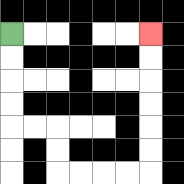{'start': '[0, 1]', 'end': '[6, 1]', 'path_directions': 'D,D,D,D,R,R,D,D,R,R,R,R,U,U,U,U,U,U', 'path_coordinates': '[[0, 1], [0, 2], [0, 3], [0, 4], [0, 5], [1, 5], [2, 5], [2, 6], [2, 7], [3, 7], [4, 7], [5, 7], [6, 7], [6, 6], [6, 5], [6, 4], [6, 3], [6, 2], [6, 1]]'}